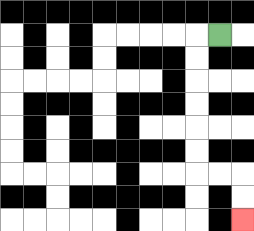{'start': '[9, 1]', 'end': '[10, 9]', 'path_directions': 'L,D,D,D,D,D,D,R,R,D,D', 'path_coordinates': '[[9, 1], [8, 1], [8, 2], [8, 3], [8, 4], [8, 5], [8, 6], [8, 7], [9, 7], [10, 7], [10, 8], [10, 9]]'}